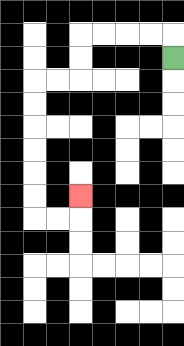{'start': '[7, 2]', 'end': '[3, 8]', 'path_directions': 'U,L,L,L,L,D,D,L,L,D,D,D,D,D,D,R,R,U', 'path_coordinates': '[[7, 2], [7, 1], [6, 1], [5, 1], [4, 1], [3, 1], [3, 2], [3, 3], [2, 3], [1, 3], [1, 4], [1, 5], [1, 6], [1, 7], [1, 8], [1, 9], [2, 9], [3, 9], [3, 8]]'}